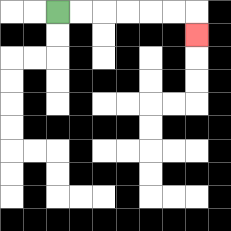{'start': '[2, 0]', 'end': '[8, 1]', 'path_directions': 'R,R,R,R,R,R,D', 'path_coordinates': '[[2, 0], [3, 0], [4, 0], [5, 0], [6, 0], [7, 0], [8, 0], [8, 1]]'}